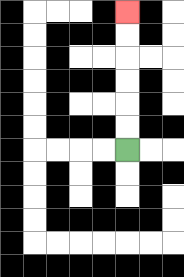{'start': '[5, 6]', 'end': '[5, 0]', 'path_directions': 'U,U,U,U,U,U', 'path_coordinates': '[[5, 6], [5, 5], [5, 4], [5, 3], [5, 2], [5, 1], [5, 0]]'}